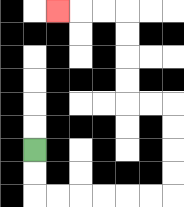{'start': '[1, 6]', 'end': '[2, 0]', 'path_directions': 'D,D,R,R,R,R,R,R,U,U,U,U,L,L,U,U,U,U,L,L,L', 'path_coordinates': '[[1, 6], [1, 7], [1, 8], [2, 8], [3, 8], [4, 8], [5, 8], [6, 8], [7, 8], [7, 7], [7, 6], [7, 5], [7, 4], [6, 4], [5, 4], [5, 3], [5, 2], [5, 1], [5, 0], [4, 0], [3, 0], [2, 0]]'}